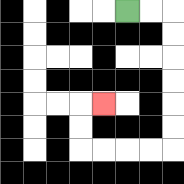{'start': '[5, 0]', 'end': '[4, 4]', 'path_directions': 'R,R,D,D,D,D,D,D,L,L,L,L,U,U,R', 'path_coordinates': '[[5, 0], [6, 0], [7, 0], [7, 1], [7, 2], [7, 3], [7, 4], [7, 5], [7, 6], [6, 6], [5, 6], [4, 6], [3, 6], [3, 5], [3, 4], [4, 4]]'}